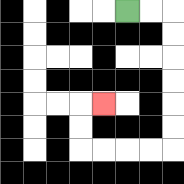{'start': '[5, 0]', 'end': '[4, 4]', 'path_directions': 'R,R,D,D,D,D,D,D,L,L,L,L,U,U,R', 'path_coordinates': '[[5, 0], [6, 0], [7, 0], [7, 1], [7, 2], [7, 3], [7, 4], [7, 5], [7, 6], [6, 6], [5, 6], [4, 6], [3, 6], [3, 5], [3, 4], [4, 4]]'}